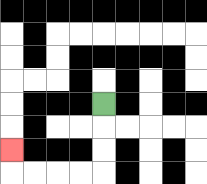{'start': '[4, 4]', 'end': '[0, 6]', 'path_directions': 'D,D,D,L,L,L,L,U', 'path_coordinates': '[[4, 4], [4, 5], [4, 6], [4, 7], [3, 7], [2, 7], [1, 7], [0, 7], [0, 6]]'}